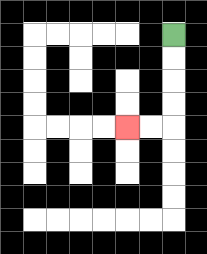{'start': '[7, 1]', 'end': '[5, 5]', 'path_directions': 'D,D,D,D,L,L', 'path_coordinates': '[[7, 1], [7, 2], [7, 3], [7, 4], [7, 5], [6, 5], [5, 5]]'}